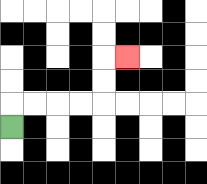{'start': '[0, 5]', 'end': '[5, 2]', 'path_directions': 'U,R,R,R,R,U,U,R', 'path_coordinates': '[[0, 5], [0, 4], [1, 4], [2, 4], [3, 4], [4, 4], [4, 3], [4, 2], [5, 2]]'}